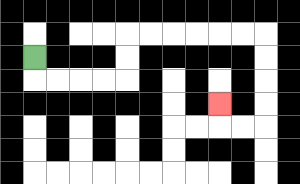{'start': '[1, 2]', 'end': '[9, 4]', 'path_directions': 'D,R,R,R,R,U,U,R,R,R,R,R,R,D,D,D,D,L,L,U', 'path_coordinates': '[[1, 2], [1, 3], [2, 3], [3, 3], [4, 3], [5, 3], [5, 2], [5, 1], [6, 1], [7, 1], [8, 1], [9, 1], [10, 1], [11, 1], [11, 2], [11, 3], [11, 4], [11, 5], [10, 5], [9, 5], [9, 4]]'}